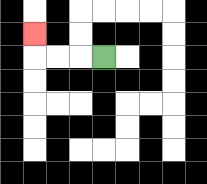{'start': '[4, 2]', 'end': '[1, 1]', 'path_directions': 'L,L,L,U', 'path_coordinates': '[[4, 2], [3, 2], [2, 2], [1, 2], [1, 1]]'}